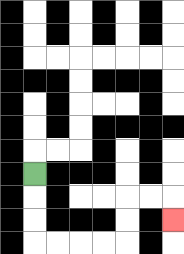{'start': '[1, 7]', 'end': '[7, 9]', 'path_directions': 'D,D,D,R,R,R,R,U,U,R,R,D', 'path_coordinates': '[[1, 7], [1, 8], [1, 9], [1, 10], [2, 10], [3, 10], [4, 10], [5, 10], [5, 9], [5, 8], [6, 8], [7, 8], [7, 9]]'}